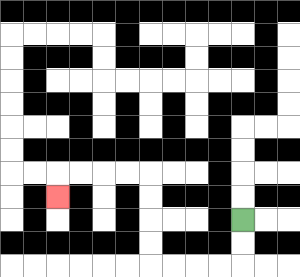{'start': '[10, 9]', 'end': '[2, 8]', 'path_directions': 'D,D,L,L,L,L,U,U,U,U,L,L,L,L,D', 'path_coordinates': '[[10, 9], [10, 10], [10, 11], [9, 11], [8, 11], [7, 11], [6, 11], [6, 10], [6, 9], [6, 8], [6, 7], [5, 7], [4, 7], [3, 7], [2, 7], [2, 8]]'}